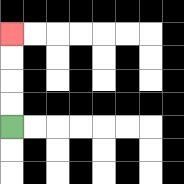{'start': '[0, 5]', 'end': '[0, 1]', 'path_directions': 'U,U,U,U', 'path_coordinates': '[[0, 5], [0, 4], [0, 3], [0, 2], [0, 1]]'}